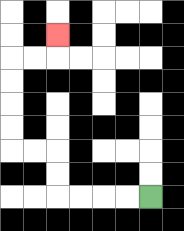{'start': '[6, 8]', 'end': '[2, 1]', 'path_directions': 'L,L,L,L,U,U,L,L,U,U,U,U,R,R,U', 'path_coordinates': '[[6, 8], [5, 8], [4, 8], [3, 8], [2, 8], [2, 7], [2, 6], [1, 6], [0, 6], [0, 5], [0, 4], [0, 3], [0, 2], [1, 2], [2, 2], [2, 1]]'}